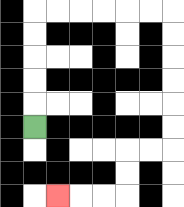{'start': '[1, 5]', 'end': '[2, 8]', 'path_directions': 'U,U,U,U,U,R,R,R,R,R,R,D,D,D,D,D,D,L,L,D,D,L,L,L', 'path_coordinates': '[[1, 5], [1, 4], [1, 3], [1, 2], [1, 1], [1, 0], [2, 0], [3, 0], [4, 0], [5, 0], [6, 0], [7, 0], [7, 1], [7, 2], [7, 3], [7, 4], [7, 5], [7, 6], [6, 6], [5, 6], [5, 7], [5, 8], [4, 8], [3, 8], [2, 8]]'}